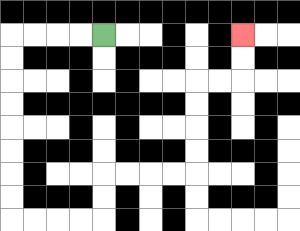{'start': '[4, 1]', 'end': '[10, 1]', 'path_directions': 'L,L,L,L,D,D,D,D,D,D,D,D,R,R,R,R,U,U,R,R,R,R,U,U,U,U,R,R,U,U', 'path_coordinates': '[[4, 1], [3, 1], [2, 1], [1, 1], [0, 1], [0, 2], [0, 3], [0, 4], [0, 5], [0, 6], [0, 7], [0, 8], [0, 9], [1, 9], [2, 9], [3, 9], [4, 9], [4, 8], [4, 7], [5, 7], [6, 7], [7, 7], [8, 7], [8, 6], [8, 5], [8, 4], [8, 3], [9, 3], [10, 3], [10, 2], [10, 1]]'}